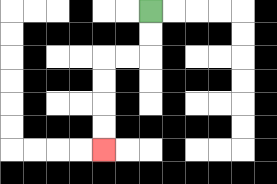{'start': '[6, 0]', 'end': '[4, 6]', 'path_directions': 'D,D,L,L,D,D,D,D', 'path_coordinates': '[[6, 0], [6, 1], [6, 2], [5, 2], [4, 2], [4, 3], [4, 4], [4, 5], [4, 6]]'}